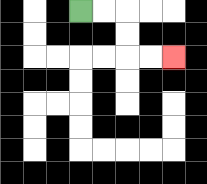{'start': '[3, 0]', 'end': '[7, 2]', 'path_directions': 'R,R,D,D,R,R', 'path_coordinates': '[[3, 0], [4, 0], [5, 0], [5, 1], [5, 2], [6, 2], [7, 2]]'}